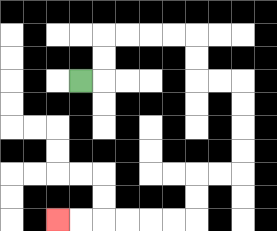{'start': '[3, 3]', 'end': '[2, 9]', 'path_directions': 'R,U,U,R,R,R,R,D,D,R,R,D,D,D,D,L,L,D,D,L,L,L,L,L,L', 'path_coordinates': '[[3, 3], [4, 3], [4, 2], [4, 1], [5, 1], [6, 1], [7, 1], [8, 1], [8, 2], [8, 3], [9, 3], [10, 3], [10, 4], [10, 5], [10, 6], [10, 7], [9, 7], [8, 7], [8, 8], [8, 9], [7, 9], [6, 9], [5, 9], [4, 9], [3, 9], [2, 9]]'}